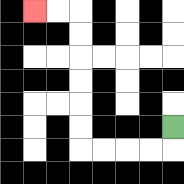{'start': '[7, 5]', 'end': '[1, 0]', 'path_directions': 'D,L,L,L,L,U,U,U,U,U,U,L,L', 'path_coordinates': '[[7, 5], [7, 6], [6, 6], [5, 6], [4, 6], [3, 6], [3, 5], [3, 4], [3, 3], [3, 2], [3, 1], [3, 0], [2, 0], [1, 0]]'}